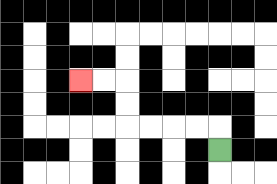{'start': '[9, 6]', 'end': '[3, 3]', 'path_directions': 'U,L,L,L,L,U,U,L,L', 'path_coordinates': '[[9, 6], [9, 5], [8, 5], [7, 5], [6, 5], [5, 5], [5, 4], [5, 3], [4, 3], [3, 3]]'}